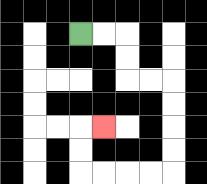{'start': '[3, 1]', 'end': '[4, 5]', 'path_directions': 'R,R,D,D,R,R,D,D,D,D,L,L,L,L,U,U,R', 'path_coordinates': '[[3, 1], [4, 1], [5, 1], [5, 2], [5, 3], [6, 3], [7, 3], [7, 4], [7, 5], [7, 6], [7, 7], [6, 7], [5, 7], [4, 7], [3, 7], [3, 6], [3, 5], [4, 5]]'}